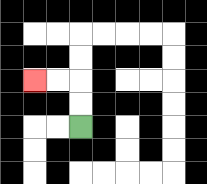{'start': '[3, 5]', 'end': '[1, 3]', 'path_directions': 'U,U,L,L', 'path_coordinates': '[[3, 5], [3, 4], [3, 3], [2, 3], [1, 3]]'}